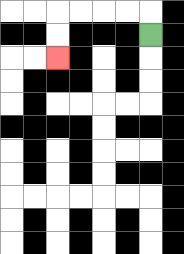{'start': '[6, 1]', 'end': '[2, 2]', 'path_directions': 'U,L,L,L,L,D,D', 'path_coordinates': '[[6, 1], [6, 0], [5, 0], [4, 0], [3, 0], [2, 0], [2, 1], [2, 2]]'}